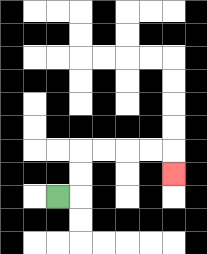{'start': '[2, 8]', 'end': '[7, 7]', 'path_directions': 'R,U,U,R,R,R,R,D', 'path_coordinates': '[[2, 8], [3, 8], [3, 7], [3, 6], [4, 6], [5, 6], [6, 6], [7, 6], [7, 7]]'}